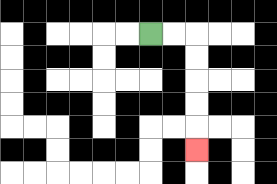{'start': '[6, 1]', 'end': '[8, 6]', 'path_directions': 'R,R,D,D,D,D,D', 'path_coordinates': '[[6, 1], [7, 1], [8, 1], [8, 2], [8, 3], [8, 4], [8, 5], [8, 6]]'}